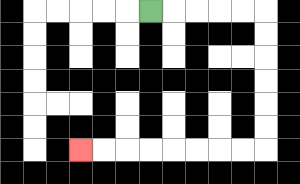{'start': '[6, 0]', 'end': '[3, 6]', 'path_directions': 'R,R,R,R,R,D,D,D,D,D,D,L,L,L,L,L,L,L,L', 'path_coordinates': '[[6, 0], [7, 0], [8, 0], [9, 0], [10, 0], [11, 0], [11, 1], [11, 2], [11, 3], [11, 4], [11, 5], [11, 6], [10, 6], [9, 6], [8, 6], [7, 6], [6, 6], [5, 6], [4, 6], [3, 6]]'}